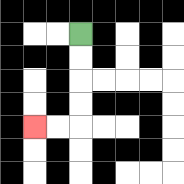{'start': '[3, 1]', 'end': '[1, 5]', 'path_directions': 'D,D,D,D,L,L', 'path_coordinates': '[[3, 1], [3, 2], [3, 3], [3, 4], [3, 5], [2, 5], [1, 5]]'}